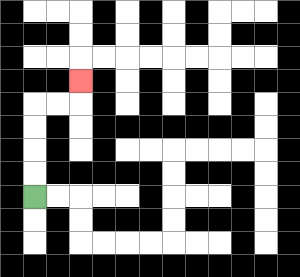{'start': '[1, 8]', 'end': '[3, 3]', 'path_directions': 'U,U,U,U,R,R,U', 'path_coordinates': '[[1, 8], [1, 7], [1, 6], [1, 5], [1, 4], [2, 4], [3, 4], [3, 3]]'}